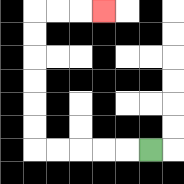{'start': '[6, 6]', 'end': '[4, 0]', 'path_directions': 'L,L,L,L,L,U,U,U,U,U,U,R,R,R', 'path_coordinates': '[[6, 6], [5, 6], [4, 6], [3, 6], [2, 6], [1, 6], [1, 5], [1, 4], [1, 3], [1, 2], [1, 1], [1, 0], [2, 0], [3, 0], [4, 0]]'}